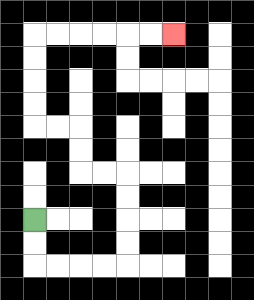{'start': '[1, 9]', 'end': '[7, 1]', 'path_directions': 'D,D,R,R,R,R,U,U,U,U,L,L,U,U,L,L,U,U,U,U,R,R,R,R,R,R', 'path_coordinates': '[[1, 9], [1, 10], [1, 11], [2, 11], [3, 11], [4, 11], [5, 11], [5, 10], [5, 9], [5, 8], [5, 7], [4, 7], [3, 7], [3, 6], [3, 5], [2, 5], [1, 5], [1, 4], [1, 3], [1, 2], [1, 1], [2, 1], [3, 1], [4, 1], [5, 1], [6, 1], [7, 1]]'}